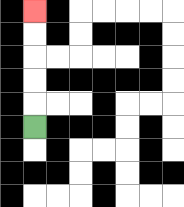{'start': '[1, 5]', 'end': '[1, 0]', 'path_directions': 'U,U,U,U,U', 'path_coordinates': '[[1, 5], [1, 4], [1, 3], [1, 2], [1, 1], [1, 0]]'}